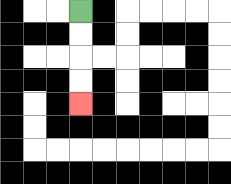{'start': '[3, 0]', 'end': '[3, 4]', 'path_directions': 'D,D,D,D', 'path_coordinates': '[[3, 0], [3, 1], [3, 2], [3, 3], [3, 4]]'}